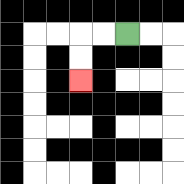{'start': '[5, 1]', 'end': '[3, 3]', 'path_directions': 'L,L,D,D', 'path_coordinates': '[[5, 1], [4, 1], [3, 1], [3, 2], [3, 3]]'}